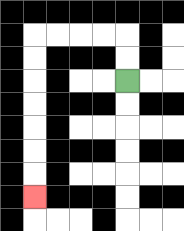{'start': '[5, 3]', 'end': '[1, 8]', 'path_directions': 'U,U,L,L,L,L,D,D,D,D,D,D,D', 'path_coordinates': '[[5, 3], [5, 2], [5, 1], [4, 1], [3, 1], [2, 1], [1, 1], [1, 2], [1, 3], [1, 4], [1, 5], [1, 6], [1, 7], [1, 8]]'}